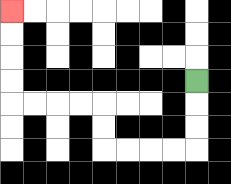{'start': '[8, 3]', 'end': '[0, 0]', 'path_directions': 'D,D,D,L,L,L,L,U,U,L,L,L,L,U,U,U,U', 'path_coordinates': '[[8, 3], [8, 4], [8, 5], [8, 6], [7, 6], [6, 6], [5, 6], [4, 6], [4, 5], [4, 4], [3, 4], [2, 4], [1, 4], [0, 4], [0, 3], [0, 2], [0, 1], [0, 0]]'}